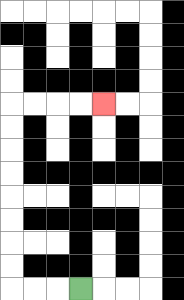{'start': '[3, 12]', 'end': '[4, 4]', 'path_directions': 'L,L,L,U,U,U,U,U,U,U,U,R,R,R,R', 'path_coordinates': '[[3, 12], [2, 12], [1, 12], [0, 12], [0, 11], [0, 10], [0, 9], [0, 8], [0, 7], [0, 6], [0, 5], [0, 4], [1, 4], [2, 4], [3, 4], [4, 4]]'}